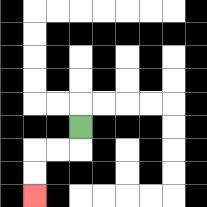{'start': '[3, 5]', 'end': '[1, 8]', 'path_directions': 'D,L,L,D,D', 'path_coordinates': '[[3, 5], [3, 6], [2, 6], [1, 6], [1, 7], [1, 8]]'}